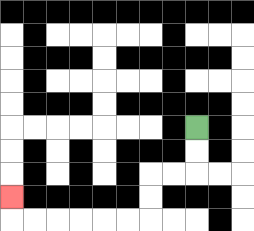{'start': '[8, 5]', 'end': '[0, 8]', 'path_directions': 'D,D,L,L,D,D,L,L,L,L,L,L,U', 'path_coordinates': '[[8, 5], [8, 6], [8, 7], [7, 7], [6, 7], [6, 8], [6, 9], [5, 9], [4, 9], [3, 9], [2, 9], [1, 9], [0, 9], [0, 8]]'}